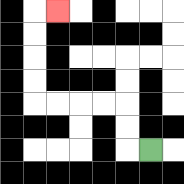{'start': '[6, 6]', 'end': '[2, 0]', 'path_directions': 'L,U,U,L,L,L,L,U,U,U,U,R', 'path_coordinates': '[[6, 6], [5, 6], [5, 5], [5, 4], [4, 4], [3, 4], [2, 4], [1, 4], [1, 3], [1, 2], [1, 1], [1, 0], [2, 0]]'}